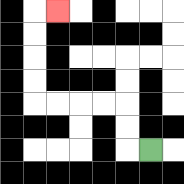{'start': '[6, 6]', 'end': '[2, 0]', 'path_directions': 'L,U,U,L,L,L,L,U,U,U,U,R', 'path_coordinates': '[[6, 6], [5, 6], [5, 5], [5, 4], [4, 4], [3, 4], [2, 4], [1, 4], [1, 3], [1, 2], [1, 1], [1, 0], [2, 0]]'}